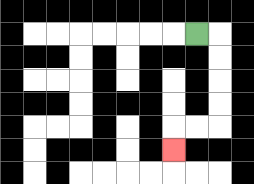{'start': '[8, 1]', 'end': '[7, 6]', 'path_directions': 'R,D,D,D,D,L,L,D', 'path_coordinates': '[[8, 1], [9, 1], [9, 2], [9, 3], [9, 4], [9, 5], [8, 5], [7, 5], [7, 6]]'}